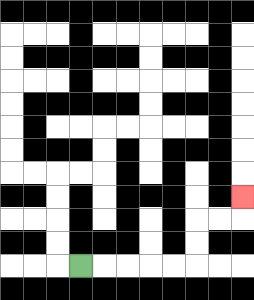{'start': '[3, 11]', 'end': '[10, 8]', 'path_directions': 'R,R,R,R,R,U,U,R,R,U', 'path_coordinates': '[[3, 11], [4, 11], [5, 11], [6, 11], [7, 11], [8, 11], [8, 10], [8, 9], [9, 9], [10, 9], [10, 8]]'}